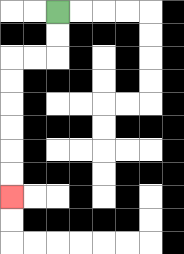{'start': '[2, 0]', 'end': '[0, 8]', 'path_directions': 'D,D,L,L,D,D,D,D,D,D', 'path_coordinates': '[[2, 0], [2, 1], [2, 2], [1, 2], [0, 2], [0, 3], [0, 4], [0, 5], [0, 6], [0, 7], [0, 8]]'}